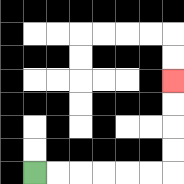{'start': '[1, 7]', 'end': '[7, 3]', 'path_directions': 'R,R,R,R,R,R,U,U,U,U', 'path_coordinates': '[[1, 7], [2, 7], [3, 7], [4, 7], [5, 7], [6, 7], [7, 7], [7, 6], [7, 5], [7, 4], [7, 3]]'}